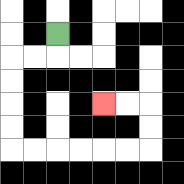{'start': '[2, 1]', 'end': '[4, 4]', 'path_directions': 'D,L,L,D,D,D,D,R,R,R,R,R,R,U,U,L,L', 'path_coordinates': '[[2, 1], [2, 2], [1, 2], [0, 2], [0, 3], [0, 4], [0, 5], [0, 6], [1, 6], [2, 6], [3, 6], [4, 6], [5, 6], [6, 6], [6, 5], [6, 4], [5, 4], [4, 4]]'}